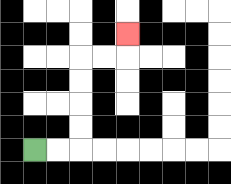{'start': '[1, 6]', 'end': '[5, 1]', 'path_directions': 'R,R,U,U,U,U,R,R,U', 'path_coordinates': '[[1, 6], [2, 6], [3, 6], [3, 5], [3, 4], [3, 3], [3, 2], [4, 2], [5, 2], [5, 1]]'}